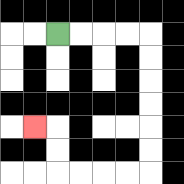{'start': '[2, 1]', 'end': '[1, 5]', 'path_directions': 'R,R,R,R,D,D,D,D,D,D,L,L,L,L,U,U,L', 'path_coordinates': '[[2, 1], [3, 1], [4, 1], [5, 1], [6, 1], [6, 2], [6, 3], [6, 4], [6, 5], [6, 6], [6, 7], [5, 7], [4, 7], [3, 7], [2, 7], [2, 6], [2, 5], [1, 5]]'}